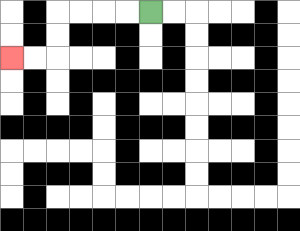{'start': '[6, 0]', 'end': '[0, 2]', 'path_directions': 'L,L,L,L,D,D,L,L', 'path_coordinates': '[[6, 0], [5, 0], [4, 0], [3, 0], [2, 0], [2, 1], [2, 2], [1, 2], [0, 2]]'}